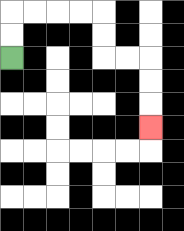{'start': '[0, 2]', 'end': '[6, 5]', 'path_directions': 'U,U,R,R,R,R,D,D,R,R,D,D,D', 'path_coordinates': '[[0, 2], [0, 1], [0, 0], [1, 0], [2, 0], [3, 0], [4, 0], [4, 1], [4, 2], [5, 2], [6, 2], [6, 3], [6, 4], [6, 5]]'}